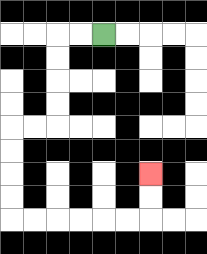{'start': '[4, 1]', 'end': '[6, 7]', 'path_directions': 'L,L,D,D,D,D,L,L,D,D,D,D,R,R,R,R,R,R,U,U', 'path_coordinates': '[[4, 1], [3, 1], [2, 1], [2, 2], [2, 3], [2, 4], [2, 5], [1, 5], [0, 5], [0, 6], [0, 7], [0, 8], [0, 9], [1, 9], [2, 9], [3, 9], [4, 9], [5, 9], [6, 9], [6, 8], [6, 7]]'}